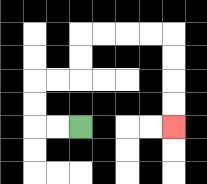{'start': '[3, 5]', 'end': '[7, 5]', 'path_directions': 'L,L,U,U,R,R,U,U,R,R,R,R,D,D,D,D', 'path_coordinates': '[[3, 5], [2, 5], [1, 5], [1, 4], [1, 3], [2, 3], [3, 3], [3, 2], [3, 1], [4, 1], [5, 1], [6, 1], [7, 1], [7, 2], [7, 3], [7, 4], [7, 5]]'}